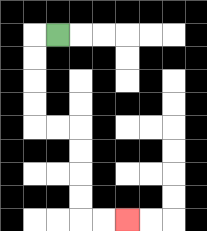{'start': '[2, 1]', 'end': '[5, 9]', 'path_directions': 'L,D,D,D,D,R,R,D,D,D,D,R,R', 'path_coordinates': '[[2, 1], [1, 1], [1, 2], [1, 3], [1, 4], [1, 5], [2, 5], [3, 5], [3, 6], [3, 7], [3, 8], [3, 9], [4, 9], [5, 9]]'}